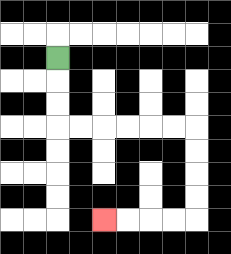{'start': '[2, 2]', 'end': '[4, 9]', 'path_directions': 'D,D,D,R,R,R,R,R,R,D,D,D,D,L,L,L,L', 'path_coordinates': '[[2, 2], [2, 3], [2, 4], [2, 5], [3, 5], [4, 5], [5, 5], [6, 5], [7, 5], [8, 5], [8, 6], [8, 7], [8, 8], [8, 9], [7, 9], [6, 9], [5, 9], [4, 9]]'}